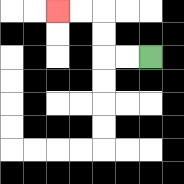{'start': '[6, 2]', 'end': '[2, 0]', 'path_directions': 'L,L,U,U,L,L', 'path_coordinates': '[[6, 2], [5, 2], [4, 2], [4, 1], [4, 0], [3, 0], [2, 0]]'}